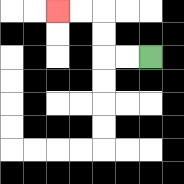{'start': '[6, 2]', 'end': '[2, 0]', 'path_directions': 'L,L,U,U,L,L', 'path_coordinates': '[[6, 2], [5, 2], [4, 2], [4, 1], [4, 0], [3, 0], [2, 0]]'}